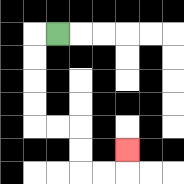{'start': '[2, 1]', 'end': '[5, 6]', 'path_directions': 'L,D,D,D,D,R,R,D,D,R,R,U', 'path_coordinates': '[[2, 1], [1, 1], [1, 2], [1, 3], [1, 4], [1, 5], [2, 5], [3, 5], [3, 6], [3, 7], [4, 7], [5, 7], [5, 6]]'}